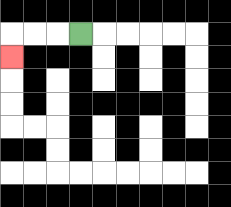{'start': '[3, 1]', 'end': '[0, 2]', 'path_directions': 'L,L,L,D', 'path_coordinates': '[[3, 1], [2, 1], [1, 1], [0, 1], [0, 2]]'}